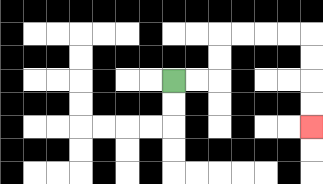{'start': '[7, 3]', 'end': '[13, 5]', 'path_directions': 'R,R,U,U,R,R,R,R,D,D,D,D', 'path_coordinates': '[[7, 3], [8, 3], [9, 3], [9, 2], [9, 1], [10, 1], [11, 1], [12, 1], [13, 1], [13, 2], [13, 3], [13, 4], [13, 5]]'}